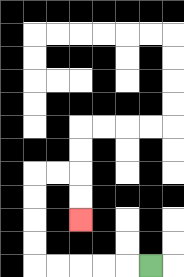{'start': '[6, 11]', 'end': '[3, 9]', 'path_directions': 'L,L,L,L,L,U,U,U,U,R,R,D,D', 'path_coordinates': '[[6, 11], [5, 11], [4, 11], [3, 11], [2, 11], [1, 11], [1, 10], [1, 9], [1, 8], [1, 7], [2, 7], [3, 7], [3, 8], [3, 9]]'}